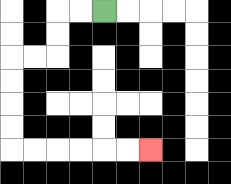{'start': '[4, 0]', 'end': '[6, 6]', 'path_directions': 'L,L,D,D,L,L,D,D,D,D,R,R,R,R,R,R', 'path_coordinates': '[[4, 0], [3, 0], [2, 0], [2, 1], [2, 2], [1, 2], [0, 2], [0, 3], [0, 4], [0, 5], [0, 6], [1, 6], [2, 6], [3, 6], [4, 6], [5, 6], [6, 6]]'}